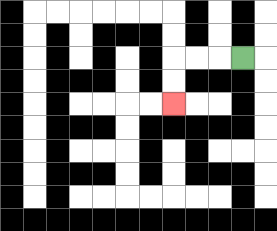{'start': '[10, 2]', 'end': '[7, 4]', 'path_directions': 'L,L,L,D,D', 'path_coordinates': '[[10, 2], [9, 2], [8, 2], [7, 2], [7, 3], [7, 4]]'}